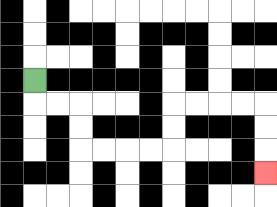{'start': '[1, 3]', 'end': '[11, 7]', 'path_directions': 'D,R,R,D,D,R,R,R,R,U,U,R,R,R,R,D,D,D', 'path_coordinates': '[[1, 3], [1, 4], [2, 4], [3, 4], [3, 5], [3, 6], [4, 6], [5, 6], [6, 6], [7, 6], [7, 5], [7, 4], [8, 4], [9, 4], [10, 4], [11, 4], [11, 5], [11, 6], [11, 7]]'}